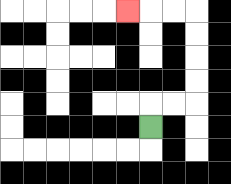{'start': '[6, 5]', 'end': '[5, 0]', 'path_directions': 'U,R,R,U,U,U,U,L,L,L', 'path_coordinates': '[[6, 5], [6, 4], [7, 4], [8, 4], [8, 3], [8, 2], [8, 1], [8, 0], [7, 0], [6, 0], [5, 0]]'}